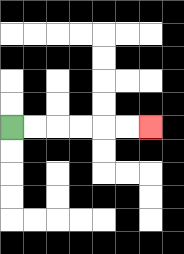{'start': '[0, 5]', 'end': '[6, 5]', 'path_directions': 'R,R,R,R,R,R', 'path_coordinates': '[[0, 5], [1, 5], [2, 5], [3, 5], [4, 5], [5, 5], [6, 5]]'}